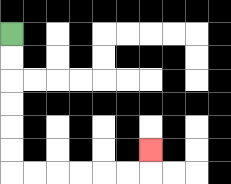{'start': '[0, 1]', 'end': '[6, 6]', 'path_directions': 'D,D,D,D,D,D,R,R,R,R,R,R,U', 'path_coordinates': '[[0, 1], [0, 2], [0, 3], [0, 4], [0, 5], [0, 6], [0, 7], [1, 7], [2, 7], [3, 7], [4, 7], [5, 7], [6, 7], [6, 6]]'}